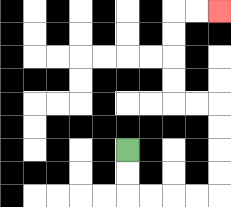{'start': '[5, 6]', 'end': '[9, 0]', 'path_directions': 'D,D,R,R,R,R,U,U,U,U,L,L,U,U,U,U,R,R', 'path_coordinates': '[[5, 6], [5, 7], [5, 8], [6, 8], [7, 8], [8, 8], [9, 8], [9, 7], [9, 6], [9, 5], [9, 4], [8, 4], [7, 4], [7, 3], [7, 2], [7, 1], [7, 0], [8, 0], [9, 0]]'}